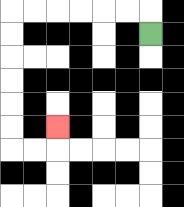{'start': '[6, 1]', 'end': '[2, 5]', 'path_directions': 'U,L,L,L,L,L,L,D,D,D,D,D,D,R,R,U', 'path_coordinates': '[[6, 1], [6, 0], [5, 0], [4, 0], [3, 0], [2, 0], [1, 0], [0, 0], [0, 1], [0, 2], [0, 3], [0, 4], [0, 5], [0, 6], [1, 6], [2, 6], [2, 5]]'}